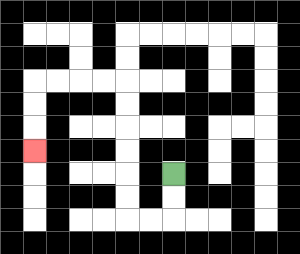{'start': '[7, 7]', 'end': '[1, 6]', 'path_directions': 'D,D,L,L,U,U,U,U,U,U,L,L,L,L,D,D,D', 'path_coordinates': '[[7, 7], [7, 8], [7, 9], [6, 9], [5, 9], [5, 8], [5, 7], [5, 6], [5, 5], [5, 4], [5, 3], [4, 3], [3, 3], [2, 3], [1, 3], [1, 4], [1, 5], [1, 6]]'}